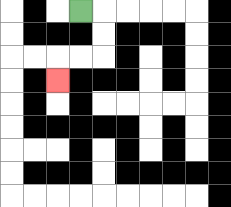{'start': '[3, 0]', 'end': '[2, 3]', 'path_directions': 'R,D,D,L,L,D', 'path_coordinates': '[[3, 0], [4, 0], [4, 1], [4, 2], [3, 2], [2, 2], [2, 3]]'}